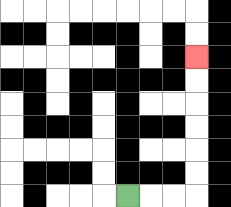{'start': '[5, 8]', 'end': '[8, 2]', 'path_directions': 'R,R,R,U,U,U,U,U,U', 'path_coordinates': '[[5, 8], [6, 8], [7, 8], [8, 8], [8, 7], [8, 6], [8, 5], [8, 4], [8, 3], [8, 2]]'}